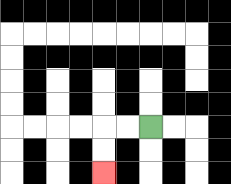{'start': '[6, 5]', 'end': '[4, 7]', 'path_directions': 'L,L,D,D', 'path_coordinates': '[[6, 5], [5, 5], [4, 5], [4, 6], [4, 7]]'}